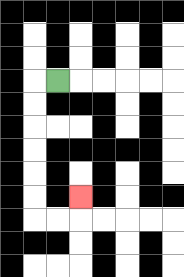{'start': '[2, 3]', 'end': '[3, 8]', 'path_directions': 'L,D,D,D,D,D,D,R,R,U', 'path_coordinates': '[[2, 3], [1, 3], [1, 4], [1, 5], [1, 6], [1, 7], [1, 8], [1, 9], [2, 9], [3, 9], [3, 8]]'}